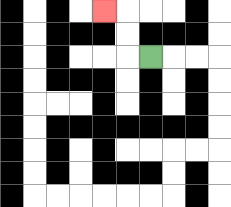{'start': '[6, 2]', 'end': '[4, 0]', 'path_directions': 'L,U,U,L', 'path_coordinates': '[[6, 2], [5, 2], [5, 1], [5, 0], [4, 0]]'}